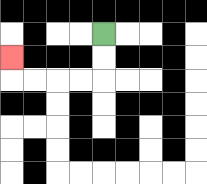{'start': '[4, 1]', 'end': '[0, 2]', 'path_directions': 'D,D,L,L,L,L,U', 'path_coordinates': '[[4, 1], [4, 2], [4, 3], [3, 3], [2, 3], [1, 3], [0, 3], [0, 2]]'}